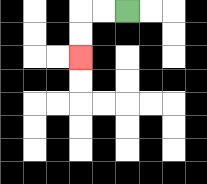{'start': '[5, 0]', 'end': '[3, 2]', 'path_directions': 'L,L,D,D', 'path_coordinates': '[[5, 0], [4, 0], [3, 0], [3, 1], [3, 2]]'}